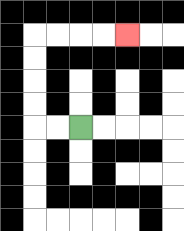{'start': '[3, 5]', 'end': '[5, 1]', 'path_directions': 'L,L,U,U,U,U,R,R,R,R', 'path_coordinates': '[[3, 5], [2, 5], [1, 5], [1, 4], [1, 3], [1, 2], [1, 1], [2, 1], [3, 1], [4, 1], [5, 1]]'}